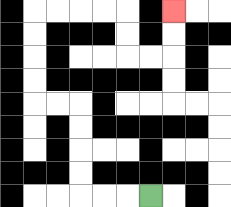{'start': '[6, 8]', 'end': '[7, 0]', 'path_directions': 'L,L,L,U,U,U,U,L,L,U,U,U,U,R,R,R,R,D,D,R,R,U,U', 'path_coordinates': '[[6, 8], [5, 8], [4, 8], [3, 8], [3, 7], [3, 6], [3, 5], [3, 4], [2, 4], [1, 4], [1, 3], [1, 2], [1, 1], [1, 0], [2, 0], [3, 0], [4, 0], [5, 0], [5, 1], [5, 2], [6, 2], [7, 2], [7, 1], [7, 0]]'}